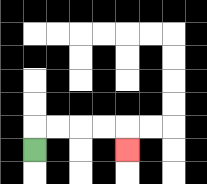{'start': '[1, 6]', 'end': '[5, 6]', 'path_directions': 'U,R,R,R,R,D', 'path_coordinates': '[[1, 6], [1, 5], [2, 5], [3, 5], [4, 5], [5, 5], [5, 6]]'}